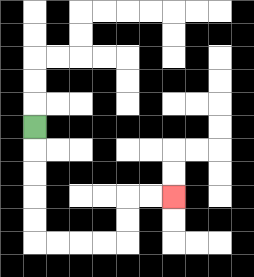{'start': '[1, 5]', 'end': '[7, 8]', 'path_directions': 'D,D,D,D,D,R,R,R,R,U,U,R,R', 'path_coordinates': '[[1, 5], [1, 6], [1, 7], [1, 8], [1, 9], [1, 10], [2, 10], [3, 10], [4, 10], [5, 10], [5, 9], [5, 8], [6, 8], [7, 8]]'}